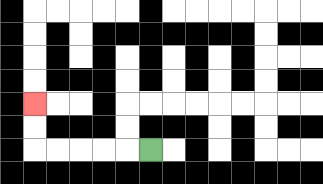{'start': '[6, 6]', 'end': '[1, 4]', 'path_directions': 'L,L,L,L,L,U,U', 'path_coordinates': '[[6, 6], [5, 6], [4, 6], [3, 6], [2, 6], [1, 6], [1, 5], [1, 4]]'}